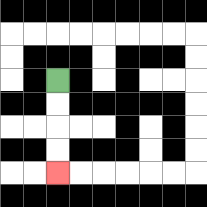{'start': '[2, 3]', 'end': '[2, 7]', 'path_directions': 'D,D,D,D', 'path_coordinates': '[[2, 3], [2, 4], [2, 5], [2, 6], [2, 7]]'}